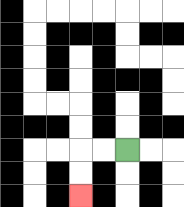{'start': '[5, 6]', 'end': '[3, 8]', 'path_directions': 'L,L,D,D', 'path_coordinates': '[[5, 6], [4, 6], [3, 6], [3, 7], [3, 8]]'}